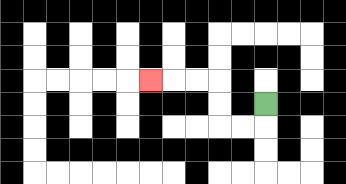{'start': '[11, 4]', 'end': '[6, 3]', 'path_directions': 'D,L,L,U,U,L,L,L', 'path_coordinates': '[[11, 4], [11, 5], [10, 5], [9, 5], [9, 4], [9, 3], [8, 3], [7, 3], [6, 3]]'}